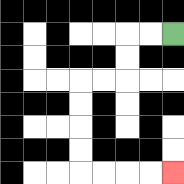{'start': '[7, 1]', 'end': '[7, 7]', 'path_directions': 'L,L,D,D,L,L,D,D,D,D,R,R,R,R', 'path_coordinates': '[[7, 1], [6, 1], [5, 1], [5, 2], [5, 3], [4, 3], [3, 3], [3, 4], [3, 5], [3, 6], [3, 7], [4, 7], [5, 7], [6, 7], [7, 7]]'}